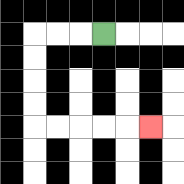{'start': '[4, 1]', 'end': '[6, 5]', 'path_directions': 'L,L,L,D,D,D,D,R,R,R,R,R', 'path_coordinates': '[[4, 1], [3, 1], [2, 1], [1, 1], [1, 2], [1, 3], [1, 4], [1, 5], [2, 5], [3, 5], [4, 5], [5, 5], [6, 5]]'}